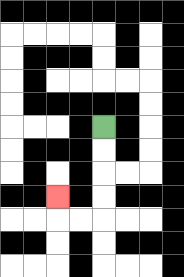{'start': '[4, 5]', 'end': '[2, 8]', 'path_directions': 'D,D,D,D,L,L,U', 'path_coordinates': '[[4, 5], [4, 6], [4, 7], [4, 8], [4, 9], [3, 9], [2, 9], [2, 8]]'}